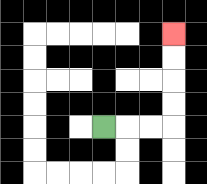{'start': '[4, 5]', 'end': '[7, 1]', 'path_directions': 'R,R,R,U,U,U,U', 'path_coordinates': '[[4, 5], [5, 5], [6, 5], [7, 5], [7, 4], [7, 3], [7, 2], [7, 1]]'}